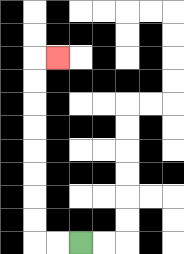{'start': '[3, 10]', 'end': '[2, 2]', 'path_directions': 'L,L,U,U,U,U,U,U,U,U,R', 'path_coordinates': '[[3, 10], [2, 10], [1, 10], [1, 9], [1, 8], [1, 7], [1, 6], [1, 5], [1, 4], [1, 3], [1, 2], [2, 2]]'}